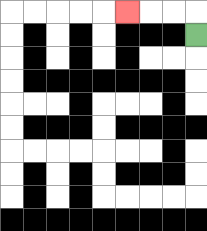{'start': '[8, 1]', 'end': '[5, 0]', 'path_directions': 'U,L,L,L', 'path_coordinates': '[[8, 1], [8, 0], [7, 0], [6, 0], [5, 0]]'}